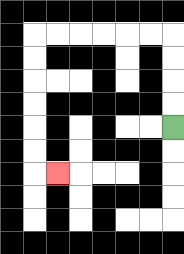{'start': '[7, 5]', 'end': '[2, 7]', 'path_directions': 'U,U,U,U,L,L,L,L,L,L,D,D,D,D,D,D,R', 'path_coordinates': '[[7, 5], [7, 4], [7, 3], [7, 2], [7, 1], [6, 1], [5, 1], [4, 1], [3, 1], [2, 1], [1, 1], [1, 2], [1, 3], [1, 4], [1, 5], [1, 6], [1, 7], [2, 7]]'}